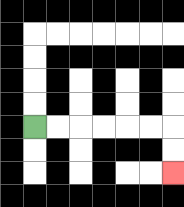{'start': '[1, 5]', 'end': '[7, 7]', 'path_directions': 'R,R,R,R,R,R,D,D', 'path_coordinates': '[[1, 5], [2, 5], [3, 5], [4, 5], [5, 5], [6, 5], [7, 5], [7, 6], [7, 7]]'}